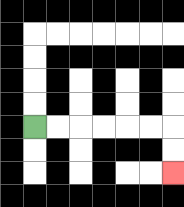{'start': '[1, 5]', 'end': '[7, 7]', 'path_directions': 'R,R,R,R,R,R,D,D', 'path_coordinates': '[[1, 5], [2, 5], [3, 5], [4, 5], [5, 5], [6, 5], [7, 5], [7, 6], [7, 7]]'}